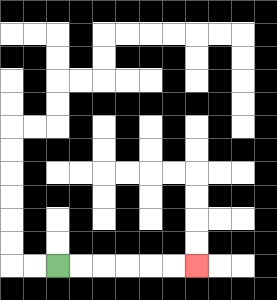{'start': '[2, 11]', 'end': '[8, 11]', 'path_directions': 'R,R,R,R,R,R', 'path_coordinates': '[[2, 11], [3, 11], [4, 11], [5, 11], [6, 11], [7, 11], [8, 11]]'}